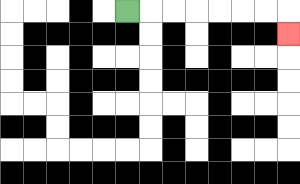{'start': '[5, 0]', 'end': '[12, 1]', 'path_directions': 'R,R,R,R,R,R,R,D', 'path_coordinates': '[[5, 0], [6, 0], [7, 0], [8, 0], [9, 0], [10, 0], [11, 0], [12, 0], [12, 1]]'}